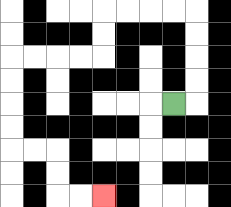{'start': '[7, 4]', 'end': '[4, 8]', 'path_directions': 'R,U,U,U,U,L,L,L,L,D,D,L,L,L,L,D,D,D,D,R,R,D,D,R,R', 'path_coordinates': '[[7, 4], [8, 4], [8, 3], [8, 2], [8, 1], [8, 0], [7, 0], [6, 0], [5, 0], [4, 0], [4, 1], [4, 2], [3, 2], [2, 2], [1, 2], [0, 2], [0, 3], [0, 4], [0, 5], [0, 6], [1, 6], [2, 6], [2, 7], [2, 8], [3, 8], [4, 8]]'}